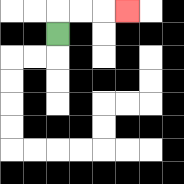{'start': '[2, 1]', 'end': '[5, 0]', 'path_directions': 'U,R,R,R', 'path_coordinates': '[[2, 1], [2, 0], [3, 0], [4, 0], [5, 0]]'}